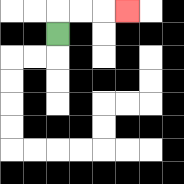{'start': '[2, 1]', 'end': '[5, 0]', 'path_directions': 'U,R,R,R', 'path_coordinates': '[[2, 1], [2, 0], [3, 0], [4, 0], [5, 0]]'}